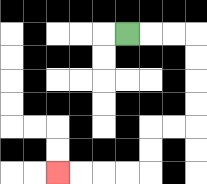{'start': '[5, 1]', 'end': '[2, 7]', 'path_directions': 'R,R,R,D,D,D,D,L,L,D,D,L,L,L,L', 'path_coordinates': '[[5, 1], [6, 1], [7, 1], [8, 1], [8, 2], [8, 3], [8, 4], [8, 5], [7, 5], [6, 5], [6, 6], [6, 7], [5, 7], [4, 7], [3, 7], [2, 7]]'}